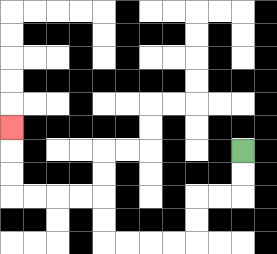{'start': '[10, 6]', 'end': '[0, 5]', 'path_directions': 'D,D,L,L,D,D,L,L,L,L,U,U,L,L,L,L,U,U,U', 'path_coordinates': '[[10, 6], [10, 7], [10, 8], [9, 8], [8, 8], [8, 9], [8, 10], [7, 10], [6, 10], [5, 10], [4, 10], [4, 9], [4, 8], [3, 8], [2, 8], [1, 8], [0, 8], [0, 7], [0, 6], [0, 5]]'}